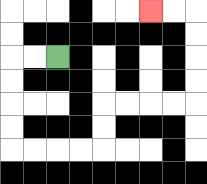{'start': '[2, 2]', 'end': '[6, 0]', 'path_directions': 'L,L,D,D,D,D,R,R,R,R,U,U,R,R,R,R,U,U,U,U,L,L', 'path_coordinates': '[[2, 2], [1, 2], [0, 2], [0, 3], [0, 4], [0, 5], [0, 6], [1, 6], [2, 6], [3, 6], [4, 6], [4, 5], [4, 4], [5, 4], [6, 4], [7, 4], [8, 4], [8, 3], [8, 2], [8, 1], [8, 0], [7, 0], [6, 0]]'}